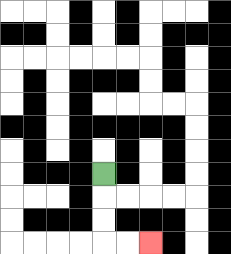{'start': '[4, 7]', 'end': '[6, 10]', 'path_directions': 'D,D,D,R,R', 'path_coordinates': '[[4, 7], [4, 8], [4, 9], [4, 10], [5, 10], [6, 10]]'}